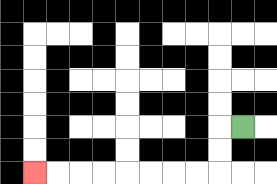{'start': '[10, 5]', 'end': '[1, 7]', 'path_directions': 'L,D,D,L,L,L,L,L,L,L,L', 'path_coordinates': '[[10, 5], [9, 5], [9, 6], [9, 7], [8, 7], [7, 7], [6, 7], [5, 7], [4, 7], [3, 7], [2, 7], [1, 7]]'}